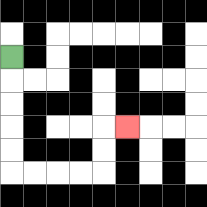{'start': '[0, 2]', 'end': '[5, 5]', 'path_directions': 'D,D,D,D,D,R,R,R,R,U,U,R', 'path_coordinates': '[[0, 2], [0, 3], [0, 4], [0, 5], [0, 6], [0, 7], [1, 7], [2, 7], [3, 7], [4, 7], [4, 6], [4, 5], [5, 5]]'}